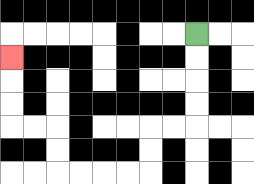{'start': '[8, 1]', 'end': '[0, 2]', 'path_directions': 'D,D,D,D,L,L,D,D,L,L,L,L,U,U,L,L,U,U,U', 'path_coordinates': '[[8, 1], [8, 2], [8, 3], [8, 4], [8, 5], [7, 5], [6, 5], [6, 6], [6, 7], [5, 7], [4, 7], [3, 7], [2, 7], [2, 6], [2, 5], [1, 5], [0, 5], [0, 4], [0, 3], [0, 2]]'}